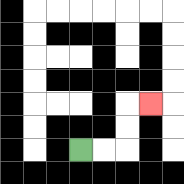{'start': '[3, 6]', 'end': '[6, 4]', 'path_directions': 'R,R,U,U,R', 'path_coordinates': '[[3, 6], [4, 6], [5, 6], [5, 5], [5, 4], [6, 4]]'}